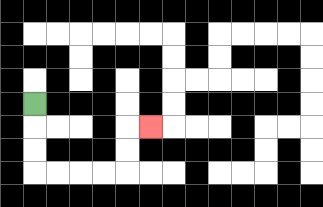{'start': '[1, 4]', 'end': '[6, 5]', 'path_directions': 'D,D,D,R,R,R,R,U,U,R', 'path_coordinates': '[[1, 4], [1, 5], [1, 6], [1, 7], [2, 7], [3, 7], [4, 7], [5, 7], [5, 6], [5, 5], [6, 5]]'}